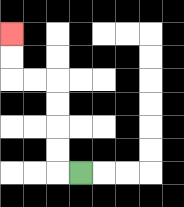{'start': '[3, 7]', 'end': '[0, 1]', 'path_directions': 'L,U,U,U,U,L,L,U,U', 'path_coordinates': '[[3, 7], [2, 7], [2, 6], [2, 5], [2, 4], [2, 3], [1, 3], [0, 3], [0, 2], [0, 1]]'}